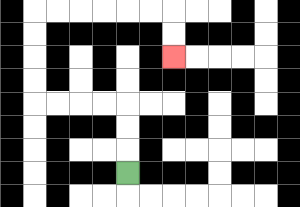{'start': '[5, 7]', 'end': '[7, 2]', 'path_directions': 'U,U,U,L,L,L,L,U,U,U,U,R,R,R,R,R,R,D,D', 'path_coordinates': '[[5, 7], [5, 6], [5, 5], [5, 4], [4, 4], [3, 4], [2, 4], [1, 4], [1, 3], [1, 2], [1, 1], [1, 0], [2, 0], [3, 0], [4, 0], [5, 0], [6, 0], [7, 0], [7, 1], [7, 2]]'}